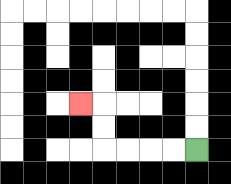{'start': '[8, 6]', 'end': '[3, 4]', 'path_directions': 'L,L,L,L,U,U,L', 'path_coordinates': '[[8, 6], [7, 6], [6, 6], [5, 6], [4, 6], [4, 5], [4, 4], [3, 4]]'}